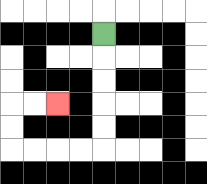{'start': '[4, 1]', 'end': '[2, 4]', 'path_directions': 'D,D,D,D,D,L,L,L,L,U,U,R,R', 'path_coordinates': '[[4, 1], [4, 2], [4, 3], [4, 4], [4, 5], [4, 6], [3, 6], [2, 6], [1, 6], [0, 6], [0, 5], [0, 4], [1, 4], [2, 4]]'}